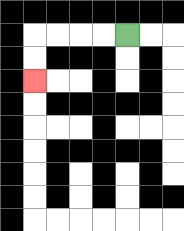{'start': '[5, 1]', 'end': '[1, 3]', 'path_directions': 'L,L,L,L,D,D', 'path_coordinates': '[[5, 1], [4, 1], [3, 1], [2, 1], [1, 1], [1, 2], [1, 3]]'}